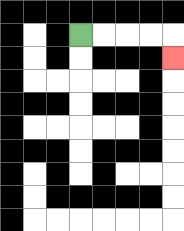{'start': '[3, 1]', 'end': '[7, 2]', 'path_directions': 'R,R,R,R,D', 'path_coordinates': '[[3, 1], [4, 1], [5, 1], [6, 1], [7, 1], [7, 2]]'}